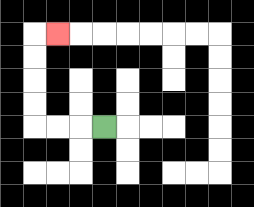{'start': '[4, 5]', 'end': '[2, 1]', 'path_directions': 'L,L,L,U,U,U,U,R', 'path_coordinates': '[[4, 5], [3, 5], [2, 5], [1, 5], [1, 4], [1, 3], [1, 2], [1, 1], [2, 1]]'}